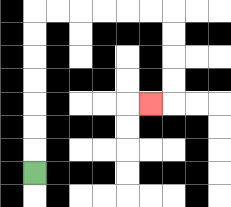{'start': '[1, 7]', 'end': '[6, 4]', 'path_directions': 'U,U,U,U,U,U,U,R,R,R,R,R,R,D,D,D,D,L', 'path_coordinates': '[[1, 7], [1, 6], [1, 5], [1, 4], [1, 3], [1, 2], [1, 1], [1, 0], [2, 0], [3, 0], [4, 0], [5, 0], [6, 0], [7, 0], [7, 1], [7, 2], [7, 3], [7, 4], [6, 4]]'}